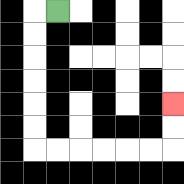{'start': '[2, 0]', 'end': '[7, 4]', 'path_directions': 'L,D,D,D,D,D,D,R,R,R,R,R,R,U,U', 'path_coordinates': '[[2, 0], [1, 0], [1, 1], [1, 2], [1, 3], [1, 4], [1, 5], [1, 6], [2, 6], [3, 6], [4, 6], [5, 6], [6, 6], [7, 6], [7, 5], [7, 4]]'}